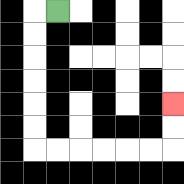{'start': '[2, 0]', 'end': '[7, 4]', 'path_directions': 'L,D,D,D,D,D,D,R,R,R,R,R,R,U,U', 'path_coordinates': '[[2, 0], [1, 0], [1, 1], [1, 2], [1, 3], [1, 4], [1, 5], [1, 6], [2, 6], [3, 6], [4, 6], [5, 6], [6, 6], [7, 6], [7, 5], [7, 4]]'}